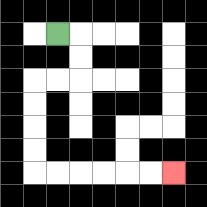{'start': '[2, 1]', 'end': '[7, 7]', 'path_directions': 'R,D,D,L,L,D,D,D,D,R,R,R,R,R,R', 'path_coordinates': '[[2, 1], [3, 1], [3, 2], [3, 3], [2, 3], [1, 3], [1, 4], [1, 5], [1, 6], [1, 7], [2, 7], [3, 7], [4, 7], [5, 7], [6, 7], [7, 7]]'}